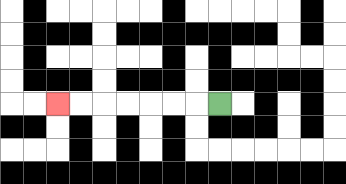{'start': '[9, 4]', 'end': '[2, 4]', 'path_directions': 'L,L,L,L,L,L,L', 'path_coordinates': '[[9, 4], [8, 4], [7, 4], [6, 4], [5, 4], [4, 4], [3, 4], [2, 4]]'}